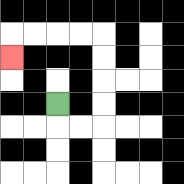{'start': '[2, 4]', 'end': '[0, 2]', 'path_directions': 'D,R,R,U,U,U,U,L,L,L,L,D', 'path_coordinates': '[[2, 4], [2, 5], [3, 5], [4, 5], [4, 4], [4, 3], [4, 2], [4, 1], [3, 1], [2, 1], [1, 1], [0, 1], [0, 2]]'}